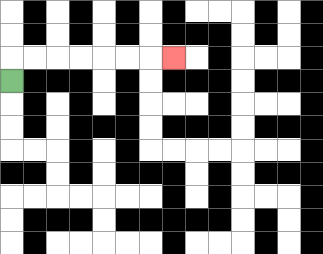{'start': '[0, 3]', 'end': '[7, 2]', 'path_directions': 'U,R,R,R,R,R,R,R', 'path_coordinates': '[[0, 3], [0, 2], [1, 2], [2, 2], [3, 2], [4, 2], [5, 2], [6, 2], [7, 2]]'}